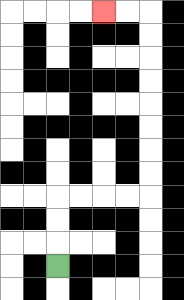{'start': '[2, 11]', 'end': '[4, 0]', 'path_directions': 'U,U,U,R,R,R,R,U,U,U,U,U,U,U,U,L,L', 'path_coordinates': '[[2, 11], [2, 10], [2, 9], [2, 8], [3, 8], [4, 8], [5, 8], [6, 8], [6, 7], [6, 6], [6, 5], [6, 4], [6, 3], [6, 2], [6, 1], [6, 0], [5, 0], [4, 0]]'}